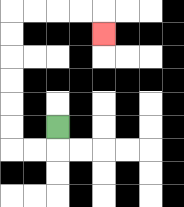{'start': '[2, 5]', 'end': '[4, 1]', 'path_directions': 'D,L,L,U,U,U,U,U,U,R,R,R,R,D', 'path_coordinates': '[[2, 5], [2, 6], [1, 6], [0, 6], [0, 5], [0, 4], [0, 3], [0, 2], [0, 1], [0, 0], [1, 0], [2, 0], [3, 0], [4, 0], [4, 1]]'}